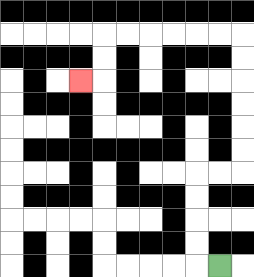{'start': '[9, 11]', 'end': '[3, 3]', 'path_directions': 'L,U,U,U,U,R,R,U,U,U,U,U,U,L,L,L,L,L,L,D,D,L', 'path_coordinates': '[[9, 11], [8, 11], [8, 10], [8, 9], [8, 8], [8, 7], [9, 7], [10, 7], [10, 6], [10, 5], [10, 4], [10, 3], [10, 2], [10, 1], [9, 1], [8, 1], [7, 1], [6, 1], [5, 1], [4, 1], [4, 2], [4, 3], [3, 3]]'}